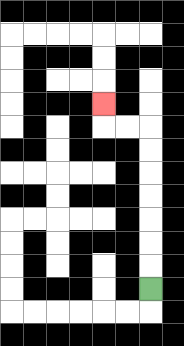{'start': '[6, 12]', 'end': '[4, 4]', 'path_directions': 'U,U,U,U,U,U,U,L,L,U', 'path_coordinates': '[[6, 12], [6, 11], [6, 10], [6, 9], [6, 8], [6, 7], [6, 6], [6, 5], [5, 5], [4, 5], [4, 4]]'}